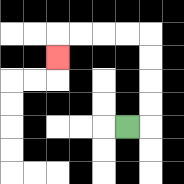{'start': '[5, 5]', 'end': '[2, 2]', 'path_directions': 'R,U,U,U,U,L,L,L,L,D', 'path_coordinates': '[[5, 5], [6, 5], [6, 4], [6, 3], [6, 2], [6, 1], [5, 1], [4, 1], [3, 1], [2, 1], [2, 2]]'}